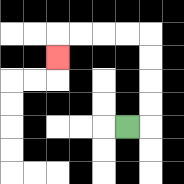{'start': '[5, 5]', 'end': '[2, 2]', 'path_directions': 'R,U,U,U,U,L,L,L,L,D', 'path_coordinates': '[[5, 5], [6, 5], [6, 4], [6, 3], [6, 2], [6, 1], [5, 1], [4, 1], [3, 1], [2, 1], [2, 2]]'}